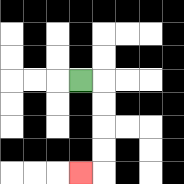{'start': '[3, 3]', 'end': '[3, 7]', 'path_directions': 'R,D,D,D,D,L', 'path_coordinates': '[[3, 3], [4, 3], [4, 4], [4, 5], [4, 6], [4, 7], [3, 7]]'}